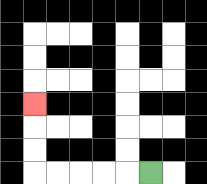{'start': '[6, 7]', 'end': '[1, 4]', 'path_directions': 'L,L,L,L,L,U,U,U', 'path_coordinates': '[[6, 7], [5, 7], [4, 7], [3, 7], [2, 7], [1, 7], [1, 6], [1, 5], [1, 4]]'}